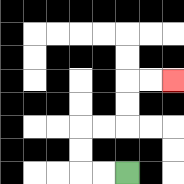{'start': '[5, 7]', 'end': '[7, 3]', 'path_directions': 'L,L,U,U,R,R,U,U,R,R', 'path_coordinates': '[[5, 7], [4, 7], [3, 7], [3, 6], [3, 5], [4, 5], [5, 5], [5, 4], [5, 3], [6, 3], [7, 3]]'}